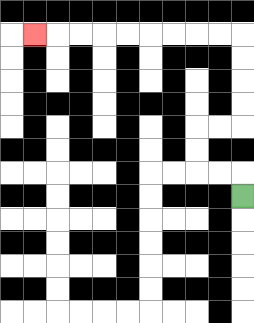{'start': '[10, 8]', 'end': '[1, 1]', 'path_directions': 'U,L,L,U,U,R,R,U,U,U,U,L,L,L,L,L,L,L,L,L', 'path_coordinates': '[[10, 8], [10, 7], [9, 7], [8, 7], [8, 6], [8, 5], [9, 5], [10, 5], [10, 4], [10, 3], [10, 2], [10, 1], [9, 1], [8, 1], [7, 1], [6, 1], [5, 1], [4, 1], [3, 1], [2, 1], [1, 1]]'}